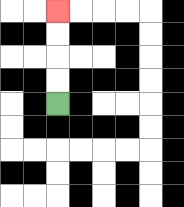{'start': '[2, 4]', 'end': '[2, 0]', 'path_directions': 'U,U,U,U', 'path_coordinates': '[[2, 4], [2, 3], [2, 2], [2, 1], [2, 0]]'}